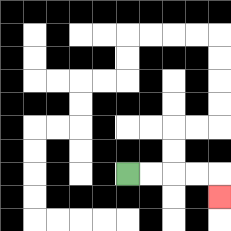{'start': '[5, 7]', 'end': '[9, 8]', 'path_directions': 'R,R,R,R,D', 'path_coordinates': '[[5, 7], [6, 7], [7, 7], [8, 7], [9, 7], [9, 8]]'}